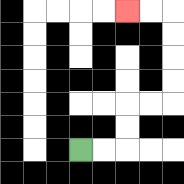{'start': '[3, 6]', 'end': '[5, 0]', 'path_directions': 'R,R,U,U,R,R,U,U,U,U,L,L', 'path_coordinates': '[[3, 6], [4, 6], [5, 6], [5, 5], [5, 4], [6, 4], [7, 4], [7, 3], [7, 2], [7, 1], [7, 0], [6, 0], [5, 0]]'}